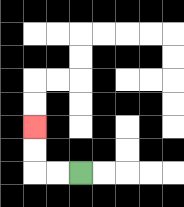{'start': '[3, 7]', 'end': '[1, 5]', 'path_directions': 'L,L,U,U', 'path_coordinates': '[[3, 7], [2, 7], [1, 7], [1, 6], [1, 5]]'}